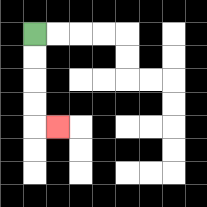{'start': '[1, 1]', 'end': '[2, 5]', 'path_directions': 'D,D,D,D,R', 'path_coordinates': '[[1, 1], [1, 2], [1, 3], [1, 4], [1, 5], [2, 5]]'}